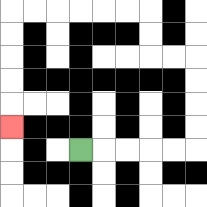{'start': '[3, 6]', 'end': '[0, 5]', 'path_directions': 'R,R,R,R,R,U,U,U,U,L,L,U,U,L,L,L,L,L,L,D,D,D,D,D', 'path_coordinates': '[[3, 6], [4, 6], [5, 6], [6, 6], [7, 6], [8, 6], [8, 5], [8, 4], [8, 3], [8, 2], [7, 2], [6, 2], [6, 1], [6, 0], [5, 0], [4, 0], [3, 0], [2, 0], [1, 0], [0, 0], [0, 1], [0, 2], [0, 3], [0, 4], [0, 5]]'}